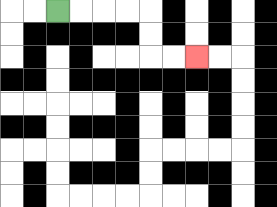{'start': '[2, 0]', 'end': '[8, 2]', 'path_directions': 'R,R,R,R,D,D,R,R', 'path_coordinates': '[[2, 0], [3, 0], [4, 0], [5, 0], [6, 0], [6, 1], [6, 2], [7, 2], [8, 2]]'}